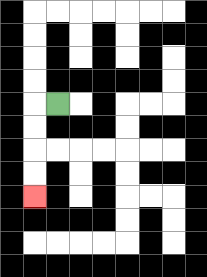{'start': '[2, 4]', 'end': '[1, 8]', 'path_directions': 'L,D,D,D,D', 'path_coordinates': '[[2, 4], [1, 4], [1, 5], [1, 6], [1, 7], [1, 8]]'}